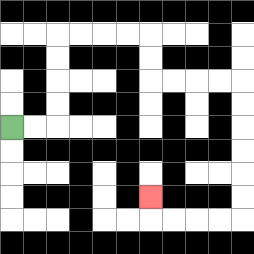{'start': '[0, 5]', 'end': '[6, 8]', 'path_directions': 'R,R,U,U,U,U,R,R,R,R,D,D,R,R,R,R,D,D,D,D,D,D,L,L,L,L,U', 'path_coordinates': '[[0, 5], [1, 5], [2, 5], [2, 4], [2, 3], [2, 2], [2, 1], [3, 1], [4, 1], [5, 1], [6, 1], [6, 2], [6, 3], [7, 3], [8, 3], [9, 3], [10, 3], [10, 4], [10, 5], [10, 6], [10, 7], [10, 8], [10, 9], [9, 9], [8, 9], [7, 9], [6, 9], [6, 8]]'}